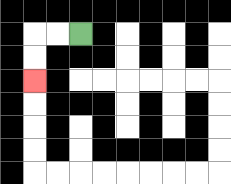{'start': '[3, 1]', 'end': '[1, 3]', 'path_directions': 'L,L,D,D', 'path_coordinates': '[[3, 1], [2, 1], [1, 1], [1, 2], [1, 3]]'}